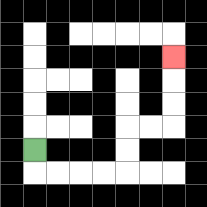{'start': '[1, 6]', 'end': '[7, 2]', 'path_directions': 'D,R,R,R,R,U,U,R,R,U,U,U', 'path_coordinates': '[[1, 6], [1, 7], [2, 7], [3, 7], [4, 7], [5, 7], [5, 6], [5, 5], [6, 5], [7, 5], [7, 4], [7, 3], [7, 2]]'}